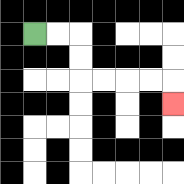{'start': '[1, 1]', 'end': '[7, 4]', 'path_directions': 'R,R,D,D,R,R,R,R,D', 'path_coordinates': '[[1, 1], [2, 1], [3, 1], [3, 2], [3, 3], [4, 3], [5, 3], [6, 3], [7, 3], [7, 4]]'}